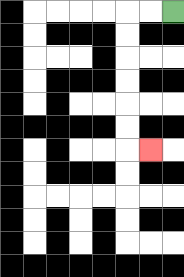{'start': '[7, 0]', 'end': '[6, 6]', 'path_directions': 'L,L,D,D,D,D,D,D,R', 'path_coordinates': '[[7, 0], [6, 0], [5, 0], [5, 1], [5, 2], [5, 3], [5, 4], [5, 5], [5, 6], [6, 6]]'}